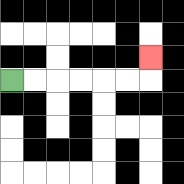{'start': '[0, 3]', 'end': '[6, 2]', 'path_directions': 'R,R,R,R,R,R,U', 'path_coordinates': '[[0, 3], [1, 3], [2, 3], [3, 3], [4, 3], [5, 3], [6, 3], [6, 2]]'}